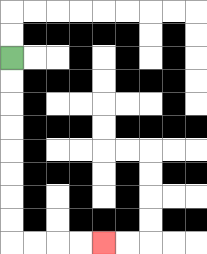{'start': '[0, 2]', 'end': '[4, 10]', 'path_directions': 'D,D,D,D,D,D,D,D,R,R,R,R', 'path_coordinates': '[[0, 2], [0, 3], [0, 4], [0, 5], [0, 6], [0, 7], [0, 8], [0, 9], [0, 10], [1, 10], [2, 10], [3, 10], [4, 10]]'}